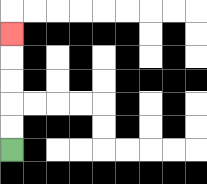{'start': '[0, 6]', 'end': '[0, 1]', 'path_directions': 'U,U,U,U,U', 'path_coordinates': '[[0, 6], [0, 5], [0, 4], [0, 3], [0, 2], [0, 1]]'}